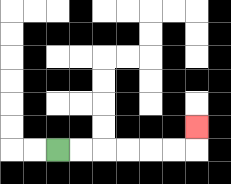{'start': '[2, 6]', 'end': '[8, 5]', 'path_directions': 'R,R,R,R,R,R,U', 'path_coordinates': '[[2, 6], [3, 6], [4, 6], [5, 6], [6, 6], [7, 6], [8, 6], [8, 5]]'}